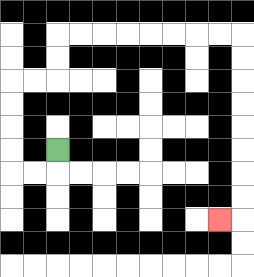{'start': '[2, 6]', 'end': '[9, 9]', 'path_directions': 'D,L,L,U,U,U,U,R,R,U,U,R,R,R,R,R,R,R,R,D,D,D,D,D,D,D,D,L', 'path_coordinates': '[[2, 6], [2, 7], [1, 7], [0, 7], [0, 6], [0, 5], [0, 4], [0, 3], [1, 3], [2, 3], [2, 2], [2, 1], [3, 1], [4, 1], [5, 1], [6, 1], [7, 1], [8, 1], [9, 1], [10, 1], [10, 2], [10, 3], [10, 4], [10, 5], [10, 6], [10, 7], [10, 8], [10, 9], [9, 9]]'}